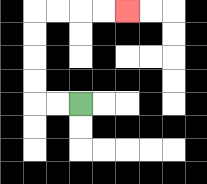{'start': '[3, 4]', 'end': '[5, 0]', 'path_directions': 'L,L,U,U,U,U,R,R,R,R', 'path_coordinates': '[[3, 4], [2, 4], [1, 4], [1, 3], [1, 2], [1, 1], [1, 0], [2, 0], [3, 0], [4, 0], [5, 0]]'}